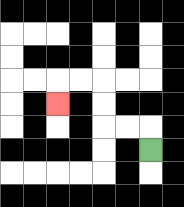{'start': '[6, 6]', 'end': '[2, 4]', 'path_directions': 'U,L,L,U,U,L,L,D', 'path_coordinates': '[[6, 6], [6, 5], [5, 5], [4, 5], [4, 4], [4, 3], [3, 3], [2, 3], [2, 4]]'}